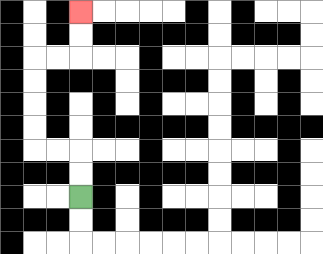{'start': '[3, 8]', 'end': '[3, 0]', 'path_directions': 'U,U,L,L,U,U,U,U,R,R,U,U', 'path_coordinates': '[[3, 8], [3, 7], [3, 6], [2, 6], [1, 6], [1, 5], [1, 4], [1, 3], [1, 2], [2, 2], [3, 2], [3, 1], [3, 0]]'}